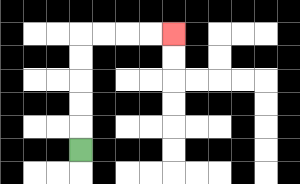{'start': '[3, 6]', 'end': '[7, 1]', 'path_directions': 'U,U,U,U,U,R,R,R,R', 'path_coordinates': '[[3, 6], [3, 5], [3, 4], [3, 3], [3, 2], [3, 1], [4, 1], [5, 1], [6, 1], [7, 1]]'}